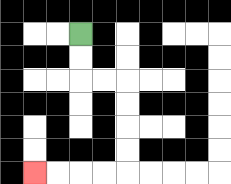{'start': '[3, 1]', 'end': '[1, 7]', 'path_directions': 'D,D,R,R,D,D,D,D,L,L,L,L', 'path_coordinates': '[[3, 1], [3, 2], [3, 3], [4, 3], [5, 3], [5, 4], [5, 5], [5, 6], [5, 7], [4, 7], [3, 7], [2, 7], [1, 7]]'}